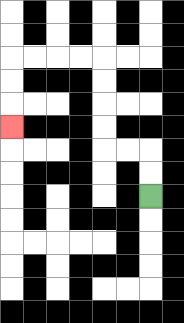{'start': '[6, 8]', 'end': '[0, 5]', 'path_directions': 'U,U,L,L,U,U,U,U,L,L,L,L,D,D,D', 'path_coordinates': '[[6, 8], [6, 7], [6, 6], [5, 6], [4, 6], [4, 5], [4, 4], [4, 3], [4, 2], [3, 2], [2, 2], [1, 2], [0, 2], [0, 3], [0, 4], [0, 5]]'}